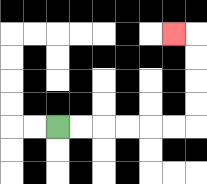{'start': '[2, 5]', 'end': '[7, 1]', 'path_directions': 'R,R,R,R,R,R,U,U,U,U,L', 'path_coordinates': '[[2, 5], [3, 5], [4, 5], [5, 5], [6, 5], [7, 5], [8, 5], [8, 4], [8, 3], [8, 2], [8, 1], [7, 1]]'}